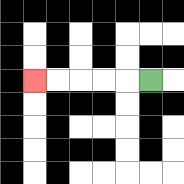{'start': '[6, 3]', 'end': '[1, 3]', 'path_directions': 'L,L,L,L,L', 'path_coordinates': '[[6, 3], [5, 3], [4, 3], [3, 3], [2, 3], [1, 3]]'}